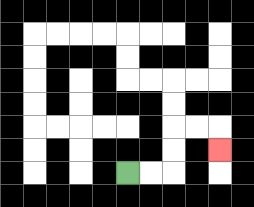{'start': '[5, 7]', 'end': '[9, 6]', 'path_directions': 'R,R,U,U,R,R,D', 'path_coordinates': '[[5, 7], [6, 7], [7, 7], [7, 6], [7, 5], [8, 5], [9, 5], [9, 6]]'}